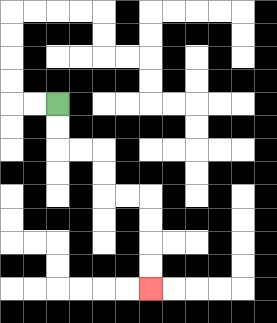{'start': '[2, 4]', 'end': '[6, 12]', 'path_directions': 'D,D,R,R,D,D,R,R,D,D,D,D', 'path_coordinates': '[[2, 4], [2, 5], [2, 6], [3, 6], [4, 6], [4, 7], [4, 8], [5, 8], [6, 8], [6, 9], [6, 10], [6, 11], [6, 12]]'}